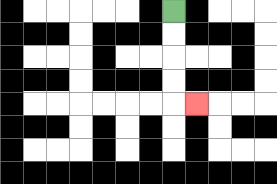{'start': '[7, 0]', 'end': '[8, 4]', 'path_directions': 'D,D,D,D,R', 'path_coordinates': '[[7, 0], [7, 1], [7, 2], [7, 3], [7, 4], [8, 4]]'}